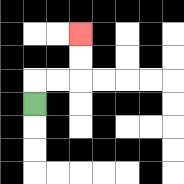{'start': '[1, 4]', 'end': '[3, 1]', 'path_directions': 'U,R,R,U,U', 'path_coordinates': '[[1, 4], [1, 3], [2, 3], [3, 3], [3, 2], [3, 1]]'}